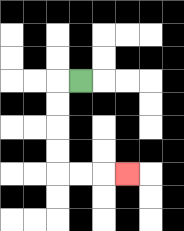{'start': '[3, 3]', 'end': '[5, 7]', 'path_directions': 'L,D,D,D,D,R,R,R', 'path_coordinates': '[[3, 3], [2, 3], [2, 4], [2, 5], [2, 6], [2, 7], [3, 7], [4, 7], [5, 7]]'}